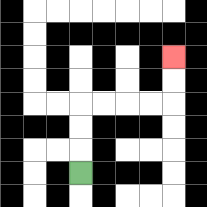{'start': '[3, 7]', 'end': '[7, 2]', 'path_directions': 'U,U,U,R,R,R,R,U,U', 'path_coordinates': '[[3, 7], [3, 6], [3, 5], [3, 4], [4, 4], [5, 4], [6, 4], [7, 4], [7, 3], [7, 2]]'}